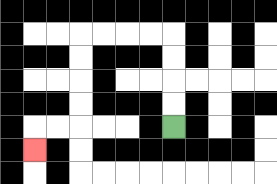{'start': '[7, 5]', 'end': '[1, 6]', 'path_directions': 'U,U,U,U,L,L,L,L,D,D,D,D,L,L,D', 'path_coordinates': '[[7, 5], [7, 4], [7, 3], [7, 2], [7, 1], [6, 1], [5, 1], [4, 1], [3, 1], [3, 2], [3, 3], [3, 4], [3, 5], [2, 5], [1, 5], [1, 6]]'}